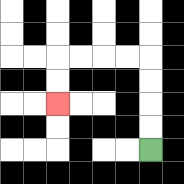{'start': '[6, 6]', 'end': '[2, 4]', 'path_directions': 'U,U,U,U,L,L,L,L,D,D', 'path_coordinates': '[[6, 6], [6, 5], [6, 4], [6, 3], [6, 2], [5, 2], [4, 2], [3, 2], [2, 2], [2, 3], [2, 4]]'}